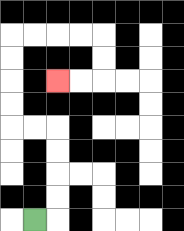{'start': '[1, 9]', 'end': '[2, 3]', 'path_directions': 'R,U,U,U,U,L,L,U,U,U,U,R,R,R,R,D,D,L,L', 'path_coordinates': '[[1, 9], [2, 9], [2, 8], [2, 7], [2, 6], [2, 5], [1, 5], [0, 5], [0, 4], [0, 3], [0, 2], [0, 1], [1, 1], [2, 1], [3, 1], [4, 1], [4, 2], [4, 3], [3, 3], [2, 3]]'}